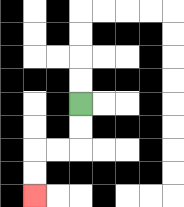{'start': '[3, 4]', 'end': '[1, 8]', 'path_directions': 'D,D,L,L,D,D', 'path_coordinates': '[[3, 4], [3, 5], [3, 6], [2, 6], [1, 6], [1, 7], [1, 8]]'}